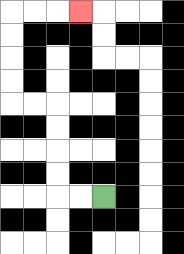{'start': '[4, 8]', 'end': '[3, 0]', 'path_directions': 'L,L,U,U,U,U,L,L,U,U,U,U,R,R,R', 'path_coordinates': '[[4, 8], [3, 8], [2, 8], [2, 7], [2, 6], [2, 5], [2, 4], [1, 4], [0, 4], [0, 3], [0, 2], [0, 1], [0, 0], [1, 0], [2, 0], [3, 0]]'}